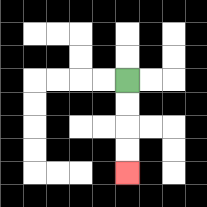{'start': '[5, 3]', 'end': '[5, 7]', 'path_directions': 'D,D,D,D', 'path_coordinates': '[[5, 3], [5, 4], [5, 5], [5, 6], [5, 7]]'}